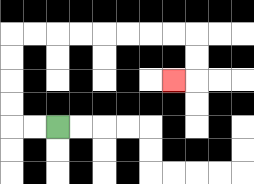{'start': '[2, 5]', 'end': '[7, 3]', 'path_directions': 'L,L,U,U,U,U,R,R,R,R,R,R,R,R,D,D,L', 'path_coordinates': '[[2, 5], [1, 5], [0, 5], [0, 4], [0, 3], [0, 2], [0, 1], [1, 1], [2, 1], [3, 1], [4, 1], [5, 1], [6, 1], [7, 1], [8, 1], [8, 2], [8, 3], [7, 3]]'}